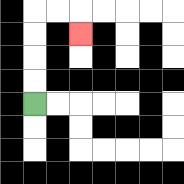{'start': '[1, 4]', 'end': '[3, 1]', 'path_directions': 'U,U,U,U,R,R,D', 'path_coordinates': '[[1, 4], [1, 3], [1, 2], [1, 1], [1, 0], [2, 0], [3, 0], [3, 1]]'}